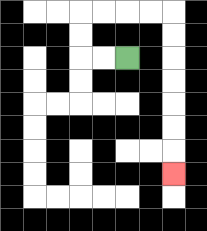{'start': '[5, 2]', 'end': '[7, 7]', 'path_directions': 'L,L,U,U,R,R,R,R,D,D,D,D,D,D,D', 'path_coordinates': '[[5, 2], [4, 2], [3, 2], [3, 1], [3, 0], [4, 0], [5, 0], [6, 0], [7, 0], [7, 1], [7, 2], [7, 3], [7, 4], [7, 5], [7, 6], [7, 7]]'}